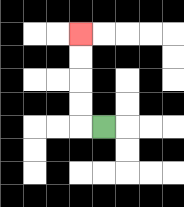{'start': '[4, 5]', 'end': '[3, 1]', 'path_directions': 'L,U,U,U,U', 'path_coordinates': '[[4, 5], [3, 5], [3, 4], [3, 3], [3, 2], [3, 1]]'}